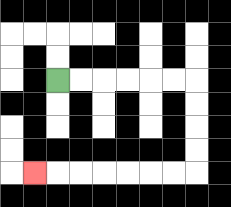{'start': '[2, 3]', 'end': '[1, 7]', 'path_directions': 'R,R,R,R,R,R,D,D,D,D,L,L,L,L,L,L,L', 'path_coordinates': '[[2, 3], [3, 3], [4, 3], [5, 3], [6, 3], [7, 3], [8, 3], [8, 4], [8, 5], [8, 6], [8, 7], [7, 7], [6, 7], [5, 7], [4, 7], [3, 7], [2, 7], [1, 7]]'}